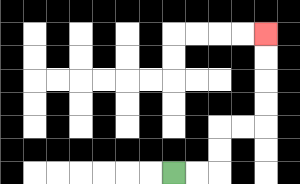{'start': '[7, 7]', 'end': '[11, 1]', 'path_directions': 'R,R,U,U,R,R,U,U,U,U', 'path_coordinates': '[[7, 7], [8, 7], [9, 7], [9, 6], [9, 5], [10, 5], [11, 5], [11, 4], [11, 3], [11, 2], [11, 1]]'}